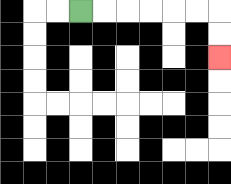{'start': '[3, 0]', 'end': '[9, 2]', 'path_directions': 'R,R,R,R,R,R,D,D', 'path_coordinates': '[[3, 0], [4, 0], [5, 0], [6, 0], [7, 0], [8, 0], [9, 0], [9, 1], [9, 2]]'}